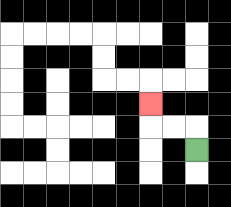{'start': '[8, 6]', 'end': '[6, 4]', 'path_directions': 'U,L,L,U', 'path_coordinates': '[[8, 6], [8, 5], [7, 5], [6, 5], [6, 4]]'}